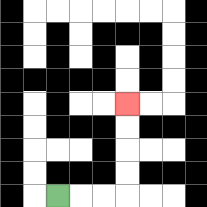{'start': '[2, 8]', 'end': '[5, 4]', 'path_directions': 'R,R,R,U,U,U,U', 'path_coordinates': '[[2, 8], [3, 8], [4, 8], [5, 8], [5, 7], [5, 6], [5, 5], [5, 4]]'}